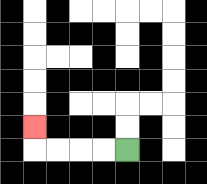{'start': '[5, 6]', 'end': '[1, 5]', 'path_directions': 'L,L,L,L,U', 'path_coordinates': '[[5, 6], [4, 6], [3, 6], [2, 6], [1, 6], [1, 5]]'}